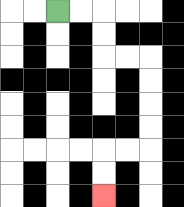{'start': '[2, 0]', 'end': '[4, 8]', 'path_directions': 'R,R,D,D,R,R,D,D,D,D,L,L,D,D', 'path_coordinates': '[[2, 0], [3, 0], [4, 0], [4, 1], [4, 2], [5, 2], [6, 2], [6, 3], [6, 4], [6, 5], [6, 6], [5, 6], [4, 6], [4, 7], [4, 8]]'}